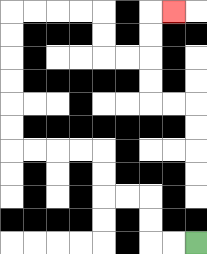{'start': '[8, 10]', 'end': '[7, 0]', 'path_directions': 'L,L,U,U,L,L,U,U,L,L,L,L,U,U,U,U,U,U,R,R,R,R,D,D,R,R,U,U,R', 'path_coordinates': '[[8, 10], [7, 10], [6, 10], [6, 9], [6, 8], [5, 8], [4, 8], [4, 7], [4, 6], [3, 6], [2, 6], [1, 6], [0, 6], [0, 5], [0, 4], [0, 3], [0, 2], [0, 1], [0, 0], [1, 0], [2, 0], [3, 0], [4, 0], [4, 1], [4, 2], [5, 2], [6, 2], [6, 1], [6, 0], [7, 0]]'}